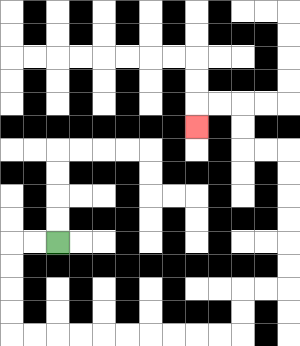{'start': '[2, 10]', 'end': '[8, 5]', 'path_directions': 'L,L,D,D,D,D,R,R,R,R,R,R,R,R,R,R,U,U,R,R,U,U,U,U,U,U,L,L,U,U,L,L,D', 'path_coordinates': '[[2, 10], [1, 10], [0, 10], [0, 11], [0, 12], [0, 13], [0, 14], [1, 14], [2, 14], [3, 14], [4, 14], [5, 14], [6, 14], [7, 14], [8, 14], [9, 14], [10, 14], [10, 13], [10, 12], [11, 12], [12, 12], [12, 11], [12, 10], [12, 9], [12, 8], [12, 7], [12, 6], [11, 6], [10, 6], [10, 5], [10, 4], [9, 4], [8, 4], [8, 5]]'}